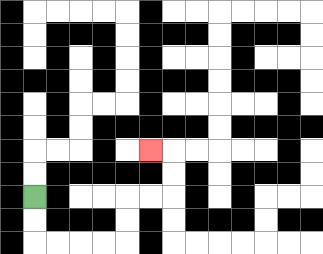{'start': '[1, 8]', 'end': '[6, 6]', 'path_directions': 'D,D,R,R,R,R,U,U,R,R,U,U,L', 'path_coordinates': '[[1, 8], [1, 9], [1, 10], [2, 10], [3, 10], [4, 10], [5, 10], [5, 9], [5, 8], [6, 8], [7, 8], [7, 7], [7, 6], [6, 6]]'}